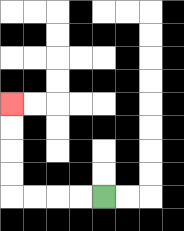{'start': '[4, 8]', 'end': '[0, 4]', 'path_directions': 'L,L,L,L,U,U,U,U', 'path_coordinates': '[[4, 8], [3, 8], [2, 8], [1, 8], [0, 8], [0, 7], [0, 6], [0, 5], [0, 4]]'}